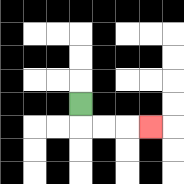{'start': '[3, 4]', 'end': '[6, 5]', 'path_directions': 'D,R,R,R', 'path_coordinates': '[[3, 4], [3, 5], [4, 5], [5, 5], [6, 5]]'}